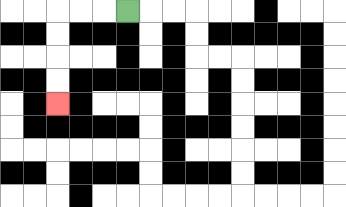{'start': '[5, 0]', 'end': '[2, 4]', 'path_directions': 'L,L,L,D,D,D,D', 'path_coordinates': '[[5, 0], [4, 0], [3, 0], [2, 0], [2, 1], [2, 2], [2, 3], [2, 4]]'}